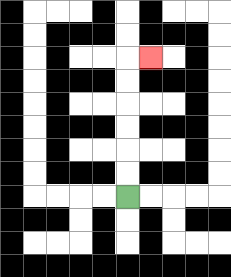{'start': '[5, 8]', 'end': '[6, 2]', 'path_directions': 'U,U,U,U,U,U,R', 'path_coordinates': '[[5, 8], [5, 7], [5, 6], [5, 5], [5, 4], [5, 3], [5, 2], [6, 2]]'}